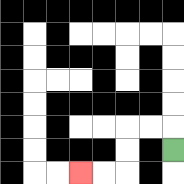{'start': '[7, 6]', 'end': '[3, 7]', 'path_directions': 'U,L,L,D,D,L,L', 'path_coordinates': '[[7, 6], [7, 5], [6, 5], [5, 5], [5, 6], [5, 7], [4, 7], [3, 7]]'}